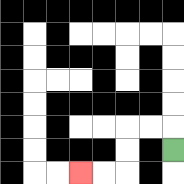{'start': '[7, 6]', 'end': '[3, 7]', 'path_directions': 'U,L,L,D,D,L,L', 'path_coordinates': '[[7, 6], [7, 5], [6, 5], [5, 5], [5, 6], [5, 7], [4, 7], [3, 7]]'}